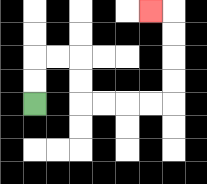{'start': '[1, 4]', 'end': '[6, 0]', 'path_directions': 'U,U,R,R,D,D,R,R,R,R,U,U,U,U,L', 'path_coordinates': '[[1, 4], [1, 3], [1, 2], [2, 2], [3, 2], [3, 3], [3, 4], [4, 4], [5, 4], [6, 4], [7, 4], [7, 3], [7, 2], [7, 1], [7, 0], [6, 0]]'}